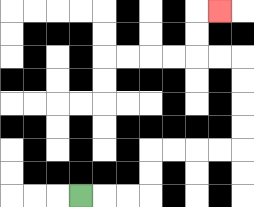{'start': '[3, 8]', 'end': '[9, 0]', 'path_directions': 'R,R,R,U,U,R,R,R,R,U,U,U,U,L,L,U,U,R', 'path_coordinates': '[[3, 8], [4, 8], [5, 8], [6, 8], [6, 7], [6, 6], [7, 6], [8, 6], [9, 6], [10, 6], [10, 5], [10, 4], [10, 3], [10, 2], [9, 2], [8, 2], [8, 1], [8, 0], [9, 0]]'}